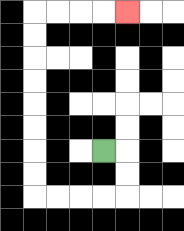{'start': '[4, 6]', 'end': '[5, 0]', 'path_directions': 'R,D,D,L,L,L,L,U,U,U,U,U,U,U,U,R,R,R,R', 'path_coordinates': '[[4, 6], [5, 6], [5, 7], [5, 8], [4, 8], [3, 8], [2, 8], [1, 8], [1, 7], [1, 6], [1, 5], [1, 4], [1, 3], [1, 2], [1, 1], [1, 0], [2, 0], [3, 0], [4, 0], [5, 0]]'}